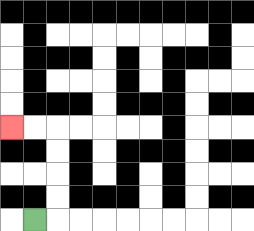{'start': '[1, 9]', 'end': '[0, 5]', 'path_directions': 'R,U,U,U,U,L,L', 'path_coordinates': '[[1, 9], [2, 9], [2, 8], [2, 7], [2, 6], [2, 5], [1, 5], [0, 5]]'}